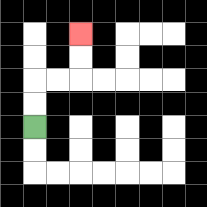{'start': '[1, 5]', 'end': '[3, 1]', 'path_directions': 'U,U,R,R,U,U', 'path_coordinates': '[[1, 5], [1, 4], [1, 3], [2, 3], [3, 3], [3, 2], [3, 1]]'}